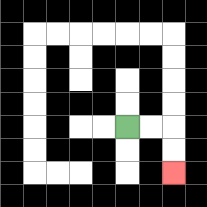{'start': '[5, 5]', 'end': '[7, 7]', 'path_directions': 'R,R,D,D', 'path_coordinates': '[[5, 5], [6, 5], [7, 5], [7, 6], [7, 7]]'}